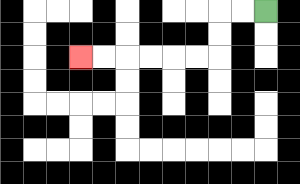{'start': '[11, 0]', 'end': '[3, 2]', 'path_directions': 'L,L,D,D,L,L,L,L,L,L', 'path_coordinates': '[[11, 0], [10, 0], [9, 0], [9, 1], [9, 2], [8, 2], [7, 2], [6, 2], [5, 2], [4, 2], [3, 2]]'}